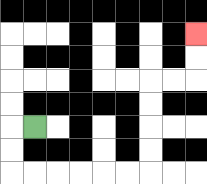{'start': '[1, 5]', 'end': '[8, 1]', 'path_directions': 'L,D,D,R,R,R,R,R,R,U,U,U,U,R,R,U,U', 'path_coordinates': '[[1, 5], [0, 5], [0, 6], [0, 7], [1, 7], [2, 7], [3, 7], [4, 7], [5, 7], [6, 7], [6, 6], [6, 5], [6, 4], [6, 3], [7, 3], [8, 3], [8, 2], [8, 1]]'}